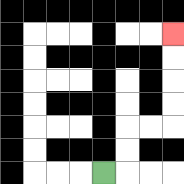{'start': '[4, 7]', 'end': '[7, 1]', 'path_directions': 'R,U,U,R,R,U,U,U,U', 'path_coordinates': '[[4, 7], [5, 7], [5, 6], [5, 5], [6, 5], [7, 5], [7, 4], [7, 3], [7, 2], [7, 1]]'}